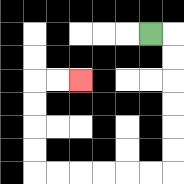{'start': '[6, 1]', 'end': '[3, 3]', 'path_directions': 'R,D,D,D,D,D,D,L,L,L,L,L,L,U,U,U,U,R,R', 'path_coordinates': '[[6, 1], [7, 1], [7, 2], [7, 3], [7, 4], [7, 5], [7, 6], [7, 7], [6, 7], [5, 7], [4, 7], [3, 7], [2, 7], [1, 7], [1, 6], [1, 5], [1, 4], [1, 3], [2, 3], [3, 3]]'}